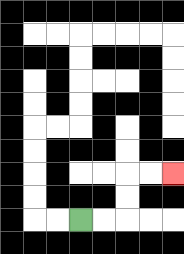{'start': '[3, 9]', 'end': '[7, 7]', 'path_directions': 'R,R,U,U,R,R', 'path_coordinates': '[[3, 9], [4, 9], [5, 9], [5, 8], [5, 7], [6, 7], [7, 7]]'}